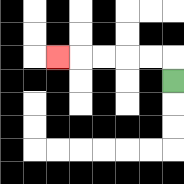{'start': '[7, 3]', 'end': '[2, 2]', 'path_directions': 'U,L,L,L,L,L', 'path_coordinates': '[[7, 3], [7, 2], [6, 2], [5, 2], [4, 2], [3, 2], [2, 2]]'}